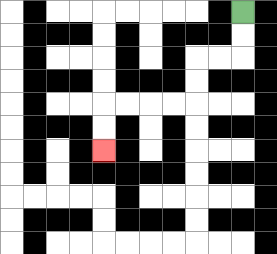{'start': '[10, 0]', 'end': '[4, 6]', 'path_directions': 'D,D,L,L,D,D,L,L,L,L,D,D', 'path_coordinates': '[[10, 0], [10, 1], [10, 2], [9, 2], [8, 2], [8, 3], [8, 4], [7, 4], [6, 4], [5, 4], [4, 4], [4, 5], [4, 6]]'}